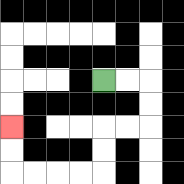{'start': '[4, 3]', 'end': '[0, 5]', 'path_directions': 'R,R,D,D,L,L,D,D,L,L,L,L,U,U', 'path_coordinates': '[[4, 3], [5, 3], [6, 3], [6, 4], [6, 5], [5, 5], [4, 5], [4, 6], [4, 7], [3, 7], [2, 7], [1, 7], [0, 7], [0, 6], [0, 5]]'}